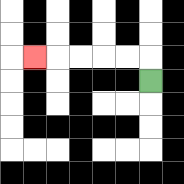{'start': '[6, 3]', 'end': '[1, 2]', 'path_directions': 'U,L,L,L,L,L', 'path_coordinates': '[[6, 3], [6, 2], [5, 2], [4, 2], [3, 2], [2, 2], [1, 2]]'}